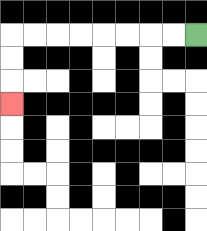{'start': '[8, 1]', 'end': '[0, 4]', 'path_directions': 'L,L,L,L,L,L,L,L,D,D,D', 'path_coordinates': '[[8, 1], [7, 1], [6, 1], [5, 1], [4, 1], [3, 1], [2, 1], [1, 1], [0, 1], [0, 2], [0, 3], [0, 4]]'}